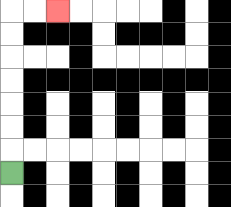{'start': '[0, 7]', 'end': '[2, 0]', 'path_directions': 'U,U,U,U,U,U,U,R,R', 'path_coordinates': '[[0, 7], [0, 6], [0, 5], [0, 4], [0, 3], [0, 2], [0, 1], [0, 0], [1, 0], [2, 0]]'}